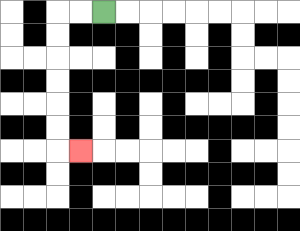{'start': '[4, 0]', 'end': '[3, 6]', 'path_directions': 'L,L,D,D,D,D,D,D,R', 'path_coordinates': '[[4, 0], [3, 0], [2, 0], [2, 1], [2, 2], [2, 3], [2, 4], [2, 5], [2, 6], [3, 6]]'}